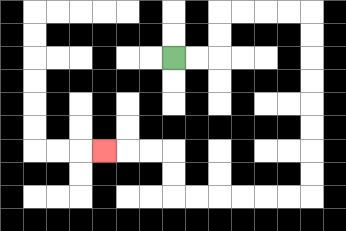{'start': '[7, 2]', 'end': '[4, 6]', 'path_directions': 'R,R,U,U,R,R,R,R,D,D,D,D,D,D,D,D,L,L,L,L,L,L,U,U,L,L,L', 'path_coordinates': '[[7, 2], [8, 2], [9, 2], [9, 1], [9, 0], [10, 0], [11, 0], [12, 0], [13, 0], [13, 1], [13, 2], [13, 3], [13, 4], [13, 5], [13, 6], [13, 7], [13, 8], [12, 8], [11, 8], [10, 8], [9, 8], [8, 8], [7, 8], [7, 7], [7, 6], [6, 6], [5, 6], [4, 6]]'}